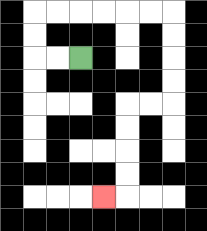{'start': '[3, 2]', 'end': '[4, 8]', 'path_directions': 'L,L,U,U,R,R,R,R,R,R,D,D,D,D,L,L,D,D,D,D,L', 'path_coordinates': '[[3, 2], [2, 2], [1, 2], [1, 1], [1, 0], [2, 0], [3, 0], [4, 0], [5, 0], [6, 0], [7, 0], [7, 1], [7, 2], [7, 3], [7, 4], [6, 4], [5, 4], [5, 5], [5, 6], [5, 7], [5, 8], [4, 8]]'}